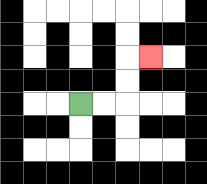{'start': '[3, 4]', 'end': '[6, 2]', 'path_directions': 'R,R,U,U,R', 'path_coordinates': '[[3, 4], [4, 4], [5, 4], [5, 3], [5, 2], [6, 2]]'}